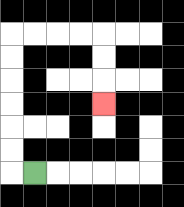{'start': '[1, 7]', 'end': '[4, 4]', 'path_directions': 'L,U,U,U,U,U,U,R,R,R,R,D,D,D', 'path_coordinates': '[[1, 7], [0, 7], [0, 6], [0, 5], [0, 4], [0, 3], [0, 2], [0, 1], [1, 1], [2, 1], [3, 1], [4, 1], [4, 2], [4, 3], [4, 4]]'}